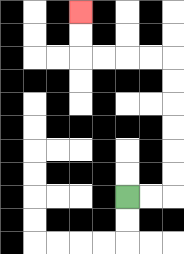{'start': '[5, 8]', 'end': '[3, 0]', 'path_directions': 'R,R,U,U,U,U,U,U,L,L,L,L,U,U', 'path_coordinates': '[[5, 8], [6, 8], [7, 8], [7, 7], [7, 6], [7, 5], [7, 4], [7, 3], [7, 2], [6, 2], [5, 2], [4, 2], [3, 2], [3, 1], [3, 0]]'}